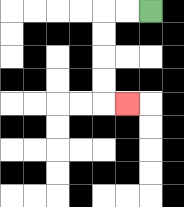{'start': '[6, 0]', 'end': '[5, 4]', 'path_directions': 'L,L,D,D,D,D,R', 'path_coordinates': '[[6, 0], [5, 0], [4, 0], [4, 1], [4, 2], [4, 3], [4, 4], [5, 4]]'}